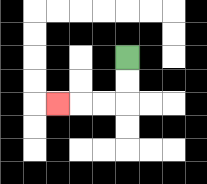{'start': '[5, 2]', 'end': '[2, 4]', 'path_directions': 'D,D,L,L,L', 'path_coordinates': '[[5, 2], [5, 3], [5, 4], [4, 4], [3, 4], [2, 4]]'}